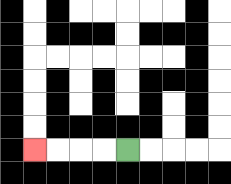{'start': '[5, 6]', 'end': '[1, 6]', 'path_directions': 'L,L,L,L', 'path_coordinates': '[[5, 6], [4, 6], [3, 6], [2, 6], [1, 6]]'}